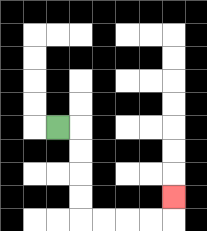{'start': '[2, 5]', 'end': '[7, 8]', 'path_directions': 'R,D,D,D,D,R,R,R,R,U', 'path_coordinates': '[[2, 5], [3, 5], [3, 6], [3, 7], [3, 8], [3, 9], [4, 9], [5, 9], [6, 9], [7, 9], [7, 8]]'}